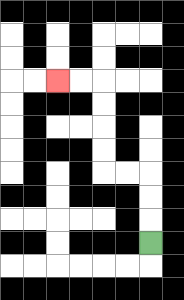{'start': '[6, 10]', 'end': '[2, 3]', 'path_directions': 'U,U,U,L,L,U,U,U,U,L,L', 'path_coordinates': '[[6, 10], [6, 9], [6, 8], [6, 7], [5, 7], [4, 7], [4, 6], [4, 5], [4, 4], [4, 3], [3, 3], [2, 3]]'}